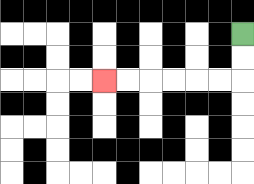{'start': '[10, 1]', 'end': '[4, 3]', 'path_directions': 'D,D,L,L,L,L,L,L', 'path_coordinates': '[[10, 1], [10, 2], [10, 3], [9, 3], [8, 3], [7, 3], [6, 3], [5, 3], [4, 3]]'}